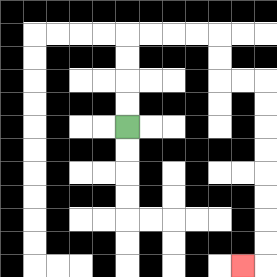{'start': '[5, 5]', 'end': '[10, 11]', 'path_directions': 'U,U,U,U,R,R,R,R,D,D,R,R,D,D,D,D,D,D,D,D,L', 'path_coordinates': '[[5, 5], [5, 4], [5, 3], [5, 2], [5, 1], [6, 1], [7, 1], [8, 1], [9, 1], [9, 2], [9, 3], [10, 3], [11, 3], [11, 4], [11, 5], [11, 6], [11, 7], [11, 8], [11, 9], [11, 10], [11, 11], [10, 11]]'}